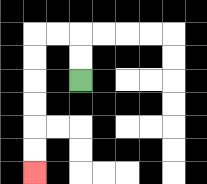{'start': '[3, 3]', 'end': '[1, 7]', 'path_directions': 'U,U,L,L,D,D,D,D,D,D', 'path_coordinates': '[[3, 3], [3, 2], [3, 1], [2, 1], [1, 1], [1, 2], [1, 3], [1, 4], [1, 5], [1, 6], [1, 7]]'}